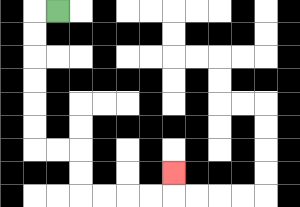{'start': '[2, 0]', 'end': '[7, 7]', 'path_directions': 'L,D,D,D,D,D,D,R,R,D,D,R,R,R,R,U', 'path_coordinates': '[[2, 0], [1, 0], [1, 1], [1, 2], [1, 3], [1, 4], [1, 5], [1, 6], [2, 6], [3, 6], [3, 7], [3, 8], [4, 8], [5, 8], [6, 8], [7, 8], [7, 7]]'}